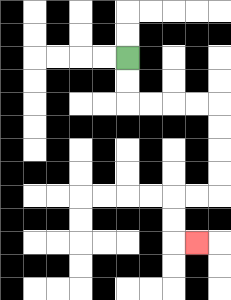{'start': '[5, 2]', 'end': '[8, 10]', 'path_directions': 'D,D,R,R,R,R,D,D,D,D,L,L,D,D,R', 'path_coordinates': '[[5, 2], [5, 3], [5, 4], [6, 4], [7, 4], [8, 4], [9, 4], [9, 5], [9, 6], [9, 7], [9, 8], [8, 8], [7, 8], [7, 9], [7, 10], [8, 10]]'}